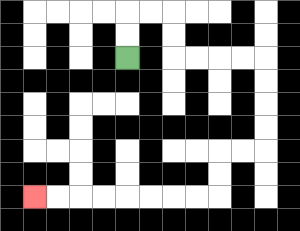{'start': '[5, 2]', 'end': '[1, 8]', 'path_directions': 'U,U,R,R,D,D,R,R,R,R,D,D,D,D,L,L,D,D,L,L,L,L,L,L,L,L', 'path_coordinates': '[[5, 2], [5, 1], [5, 0], [6, 0], [7, 0], [7, 1], [7, 2], [8, 2], [9, 2], [10, 2], [11, 2], [11, 3], [11, 4], [11, 5], [11, 6], [10, 6], [9, 6], [9, 7], [9, 8], [8, 8], [7, 8], [6, 8], [5, 8], [4, 8], [3, 8], [2, 8], [1, 8]]'}